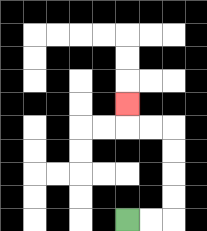{'start': '[5, 9]', 'end': '[5, 4]', 'path_directions': 'R,R,U,U,U,U,L,L,U', 'path_coordinates': '[[5, 9], [6, 9], [7, 9], [7, 8], [7, 7], [7, 6], [7, 5], [6, 5], [5, 5], [5, 4]]'}